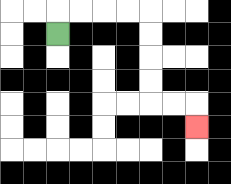{'start': '[2, 1]', 'end': '[8, 5]', 'path_directions': 'U,R,R,R,R,D,D,D,D,R,R,D', 'path_coordinates': '[[2, 1], [2, 0], [3, 0], [4, 0], [5, 0], [6, 0], [6, 1], [6, 2], [6, 3], [6, 4], [7, 4], [8, 4], [8, 5]]'}